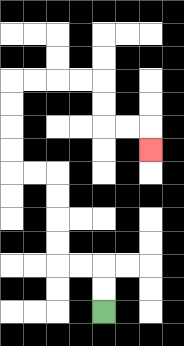{'start': '[4, 13]', 'end': '[6, 6]', 'path_directions': 'U,U,L,L,U,U,U,U,L,L,U,U,U,U,R,R,R,R,D,D,R,R,D', 'path_coordinates': '[[4, 13], [4, 12], [4, 11], [3, 11], [2, 11], [2, 10], [2, 9], [2, 8], [2, 7], [1, 7], [0, 7], [0, 6], [0, 5], [0, 4], [0, 3], [1, 3], [2, 3], [3, 3], [4, 3], [4, 4], [4, 5], [5, 5], [6, 5], [6, 6]]'}